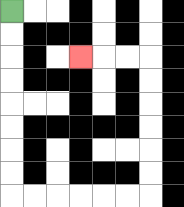{'start': '[0, 0]', 'end': '[3, 2]', 'path_directions': 'D,D,D,D,D,D,D,D,R,R,R,R,R,R,U,U,U,U,U,U,L,L,L', 'path_coordinates': '[[0, 0], [0, 1], [0, 2], [0, 3], [0, 4], [0, 5], [0, 6], [0, 7], [0, 8], [1, 8], [2, 8], [3, 8], [4, 8], [5, 8], [6, 8], [6, 7], [6, 6], [6, 5], [6, 4], [6, 3], [6, 2], [5, 2], [4, 2], [3, 2]]'}